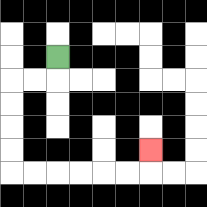{'start': '[2, 2]', 'end': '[6, 6]', 'path_directions': 'D,L,L,D,D,D,D,R,R,R,R,R,R,U', 'path_coordinates': '[[2, 2], [2, 3], [1, 3], [0, 3], [0, 4], [0, 5], [0, 6], [0, 7], [1, 7], [2, 7], [3, 7], [4, 7], [5, 7], [6, 7], [6, 6]]'}